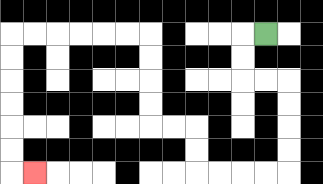{'start': '[11, 1]', 'end': '[1, 7]', 'path_directions': 'L,D,D,R,R,D,D,D,D,L,L,L,L,U,U,L,L,U,U,U,U,L,L,L,L,L,L,D,D,D,D,D,D,R', 'path_coordinates': '[[11, 1], [10, 1], [10, 2], [10, 3], [11, 3], [12, 3], [12, 4], [12, 5], [12, 6], [12, 7], [11, 7], [10, 7], [9, 7], [8, 7], [8, 6], [8, 5], [7, 5], [6, 5], [6, 4], [6, 3], [6, 2], [6, 1], [5, 1], [4, 1], [3, 1], [2, 1], [1, 1], [0, 1], [0, 2], [0, 3], [0, 4], [0, 5], [0, 6], [0, 7], [1, 7]]'}